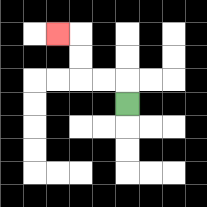{'start': '[5, 4]', 'end': '[2, 1]', 'path_directions': 'U,L,L,U,U,L', 'path_coordinates': '[[5, 4], [5, 3], [4, 3], [3, 3], [3, 2], [3, 1], [2, 1]]'}